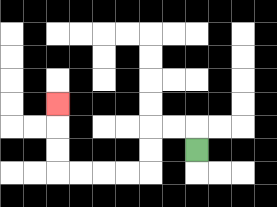{'start': '[8, 6]', 'end': '[2, 4]', 'path_directions': 'U,L,L,D,D,L,L,L,L,U,U,U', 'path_coordinates': '[[8, 6], [8, 5], [7, 5], [6, 5], [6, 6], [6, 7], [5, 7], [4, 7], [3, 7], [2, 7], [2, 6], [2, 5], [2, 4]]'}